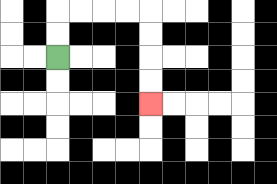{'start': '[2, 2]', 'end': '[6, 4]', 'path_directions': 'U,U,R,R,R,R,D,D,D,D', 'path_coordinates': '[[2, 2], [2, 1], [2, 0], [3, 0], [4, 0], [5, 0], [6, 0], [6, 1], [6, 2], [6, 3], [6, 4]]'}